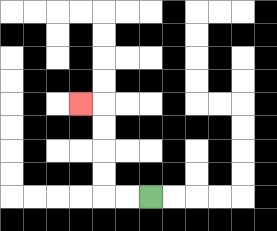{'start': '[6, 8]', 'end': '[3, 4]', 'path_directions': 'L,L,U,U,U,U,L', 'path_coordinates': '[[6, 8], [5, 8], [4, 8], [4, 7], [4, 6], [4, 5], [4, 4], [3, 4]]'}